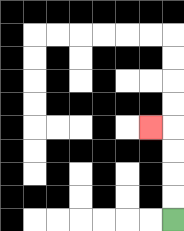{'start': '[7, 9]', 'end': '[6, 5]', 'path_directions': 'U,U,U,U,L', 'path_coordinates': '[[7, 9], [7, 8], [7, 7], [7, 6], [7, 5], [6, 5]]'}